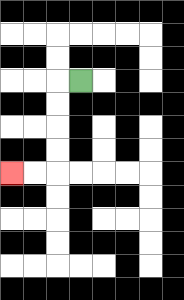{'start': '[3, 3]', 'end': '[0, 7]', 'path_directions': 'L,D,D,D,D,L,L', 'path_coordinates': '[[3, 3], [2, 3], [2, 4], [2, 5], [2, 6], [2, 7], [1, 7], [0, 7]]'}